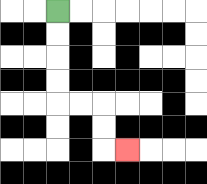{'start': '[2, 0]', 'end': '[5, 6]', 'path_directions': 'D,D,D,D,R,R,D,D,R', 'path_coordinates': '[[2, 0], [2, 1], [2, 2], [2, 3], [2, 4], [3, 4], [4, 4], [4, 5], [4, 6], [5, 6]]'}